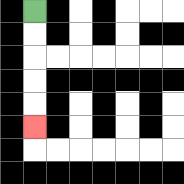{'start': '[1, 0]', 'end': '[1, 5]', 'path_directions': 'D,D,D,D,D', 'path_coordinates': '[[1, 0], [1, 1], [1, 2], [1, 3], [1, 4], [1, 5]]'}